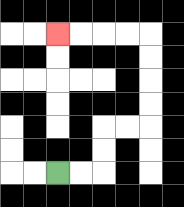{'start': '[2, 7]', 'end': '[2, 1]', 'path_directions': 'R,R,U,U,R,R,U,U,U,U,L,L,L,L', 'path_coordinates': '[[2, 7], [3, 7], [4, 7], [4, 6], [4, 5], [5, 5], [6, 5], [6, 4], [6, 3], [6, 2], [6, 1], [5, 1], [4, 1], [3, 1], [2, 1]]'}